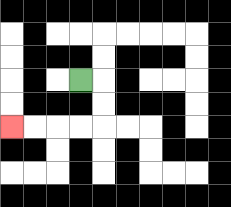{'start': '[3, 3]', 'end': '[0, 5]', 'path_directions': 'R,D,D,L,L,L,L', 'path_coordinates': '[[3, 3], [4, 3], [4, 4], [4, 5], [3, 5], [2, 5], [1, 5], [0, 5]]'}